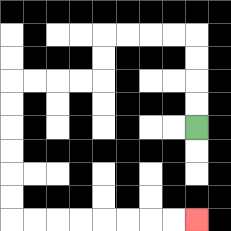{'start': '[8, 5]', 'end': '[8, 9]', 'path_directions': 'U,U,U,U,L,L,L,L,D,D,L,L,L,L,D,D,D,D,D,D,R,R,R,R,R,R,R,R', 'path_coordinates': '[[8, 5], [8, 4], [8, 3], [8, 2], [8, 1], [7, 1], [6, 1], [5, 1], [4, 1], [4, 2], [4, 3], [3, 3], [2, 3], [1, 3], [0, 3], [0, 4], [0, 5], [0, 6], [0, 7], [0, 8], [0, 9], [1, 9], [2, 9], [3, 9], [4, 9], [5, 9], [6, 9], [7, 9], [8, 9]]'}